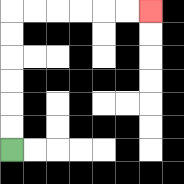{'start': '[0, 6]', 'end': '[6, 0]', 'path_directions': 'U,U,U,U,U,U,R,R,R,R,R,R', 'path_coordinates': '[[0, 6], [0, 5], [0, 4], [0, 3], [0, 2], [0, 1], [0, 0], [1, 0], [2, 0], [3, 0], [4, 0], [5, 0], [6, 0]]'}